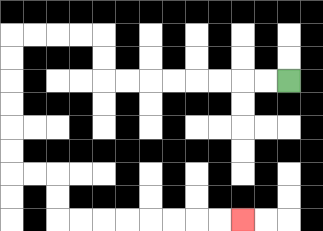{'start': '[12, 3]', 'end': '[10, 9]', 'path_directions': 'L,L,L,L,L,L,L,L,U,U,L,L,L,L,D,D,D,D,D,D,R,R,D,D,R,R,R,R,R,R,R,R', 'path_coordinates': '[[12, 3], [11, 3], [10, 3], [9, 3], [8, 3], [7, 3], [6, 3], [5, 3], [4, 3], [4, 2], [4, 1], [3, 1], [2, 1], [1, 1], [0, 1], [0, 2], [0, 3], [0, 4], [0, 5], [0, 6], [0, 7], [1, 7], [2, 7], [2, 8], [2, 9], [3, 9], [4, 9], [5, 9], [6, 9], [7, 9], [8, 9], [9, 9], [10, 9]]'}